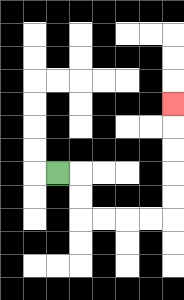{'start': '[2, 7]', 'end': '[7, 4]', 'path_directions': 'R,D,D,R,R,R,R,U,U,U,U,U', 'path_coordinates': '[[2, 7], [3, 7], [3, 8], [3, 9], [4, 9], [5, 9], [6, 9], [7, 9], [7, 8], [7, 7], [7, 6], [7, 5], [7, 4]]'}